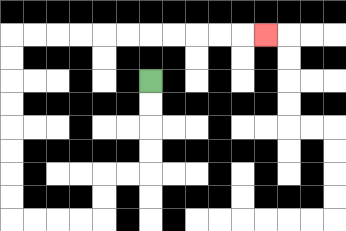{'start': '[6, 3]', 'end': '[11, 1]', 'path_directions': 'D,D,D,D,L,L,D,D,L,L,L,L,U,U,U,U,U,U,U,U,R,R,R,R,R,R,R,R,R,R,R', 'path_coordinates': '[[6, 3], [6, 4], [6, 5], [6, 6], [6, 7], [5, 7], [4, 7], [4, 8], [4, 9], [3, 9], [2, 9], [1, 9], [0, 9], [0, 8], [0, 7], [0, 6], [0, 5], [0, 4], [0, 3], [0, 2], [0, 1], [1, 1], [2, 1], [3, 1], [4, 1], [5, 1], [6, 1], [7, 1], [8, 1], [9, 1], [10, 1], [11, 1]]'}